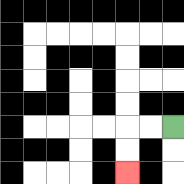{'start': '[7, 5]', 'end': '[5, 7]', 'path_directions': 'L,L,D,D', 'path_coordinates': '[[7, 5], [6, 5], [5, 5], [5, 6], [5, 7]]'}